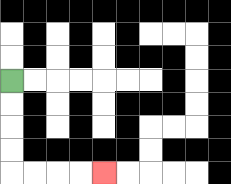{'start': '[0, 3]', 'end': '[4, 7]', 'path_directions': 'D,D,D,D,R,R,R,R', 'path_coordinates': '[[0, 3], [0, 4], [0, 5], [0, 6], [0, 7], [1, 7], [2, 7], [3, 7], [4, 7]]'}